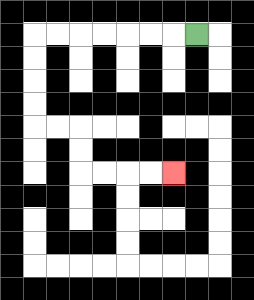{'start': '[8, 1]', 'end': '[7, 7]', 'path_directions': 'L,L,L,L,L,L,L,D,D,D,D,R,R,D,D,R,R,R,R', 'path_coordinates': '[[8, 1], [7, 1], [6, 1], [5, 1], [4, 1], [3, 1], [2, 1], [1, 1], [1, 2], [1, 3], [1, 4], [1, 5], [2, 5], [3, 5], [3, 6], [3, 7], [4, 7], [5, 7], [6, 7], [7, 7]]'}